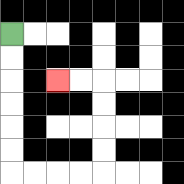{'start': '[0, 1]', 'end': '[2, 3]', 'path_directions': 'D,D,D,D,D,D,R,R,R,R,U,U,U,U,L,L', 'path_coordinates': '[[0, 1], [0, 2], [0, 3], [0, 4], [0, 5], [0, 6], [0, 7], [1, 7], [2, 7], [3, 7], [4, 7], [4, 6], [4, 5], [4, 4], [4, 3], [3, 3], [2, 3]]'}